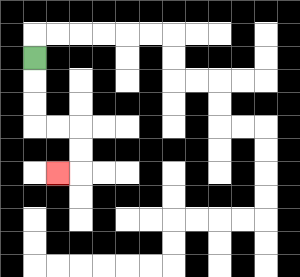{'start': '[1, 2]', 'end': '[2, 7]', 'path_directions': 'D,D,D,R,R,D,D,L', 'path_coordinates': '[[1, 2], [1, 3], [1, 4], [1, 5], [2, 5], [3, 5], [3, 6], [3, 7], [2, 7]]'}